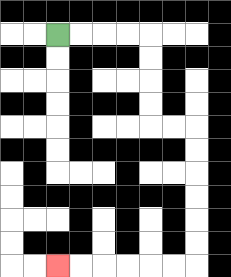{'start': '[2, 1]', 'end': '[2, 11]', 'path_directions': 'R,R,R,R,D,D,D,D,R,R,D,D,D,D,D,D,L,L,L,L,L,L', 'path_coordinates': '[[2, 1], [3, 1], [4, 1], [5, 1], [6, 1], [6, 2], [6, 3], [6, 4], [6, 5], [7, 5], [8, 5], [8, 6], [8, 7], [8, 8], [8, 9], [8, 10], [8, 11], [7, 11], [6, 11], [5, 11], [4, 11], [3, 11], [2, 11]]'}